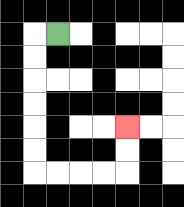{'start': '[2, 1]', 'end': '[5, 5]', 'path_directions': 'L,D,D,D,D,D,D,R,R,R,R,U,U', 'path_coordinates': '[[2, 1], [1, 1], [1, 2], [1, 3], [1, 4], [1, 5], [1, 6], [1, 7], [2, 7], [3, 7], [4, 7], [5, 7], [5, 6], [5, 5]]'}